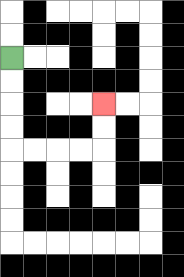{'start': '[0, 2]', 'end': '[4, 4]', 'path_directions': 'D,D,D,D,R,R,R,R,U,U', 'path_coordinates': '[[0, 2], [0, 3], [0, 4], [0, 5], [0, 6], [1, 6], [2, 6], [3, 6], [4, 6], [4, 5], [4, 4]]'}